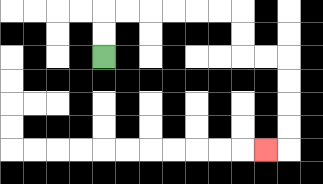{'start': '[4, 2]', 'end': '[11, 6]', 'path_directions': 'U,U,R,R,R,R,R,R,D,D,R,R,D,D,D,D,L', 'path_coordinates': '[[4, 2], [4, 1], [4, 0], [5, 0], [6, 0], [7, 0], [8, 0], [9, 0], [10, 0], [10, 1], [10, 2], [11, 2], [12, 2], [12, 3], [12, 4], [12, 5], [12, 6], [11, 6]]'}